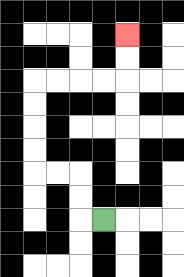{'start': '[4, 9]', 'end': '[5, 1]', 'path_directions': 'L,U,U,L,L,U,U,U,U,R,R,R,R,U,U', 'path_coordinates': '[[4, 9], [3, 9], [3, 8], [3, 7], [2, 7], [1, 7], [1, 6], [1, 5], [1, 4], [1, 3], [2, 3], [3, 3], [4, 3], [5, 3], [5, 2], [5, 1]]'}